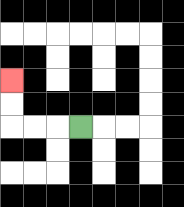{'start': '[3, 5]', 'end': '[0, 3]', 'path_directions': 'L,L,L,U,U', 'path_coordinates': '[[3, 5], [2, 5], [1, 5], [0, 5], [0, 4], [0, 3]]'}